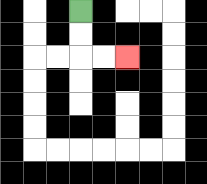{'start': '[3, 0]', 'end': '[5, 2]', 'path_directions': 'D,D,R,R', 'path_coordinates': '[[3, 0], [3, 1], [3, 2], [4, 2], [5, 2]]'}